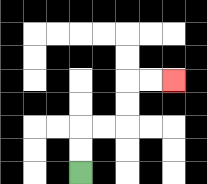{'start': '[3, 7]', 'end': '[7, 3]', 'path_directions': 'U,U,R,R,U,U,R,R', 'path_coordinates': '[[3, 7], [3, 6], [3, 5], [4, 5], [5, 5], [5, 4], [5, 3], [6, 3], [7, 3]]'}